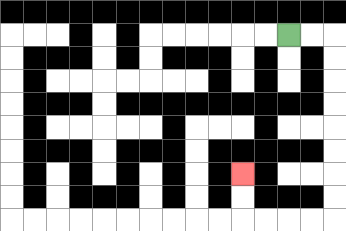{'start': '[12, 1]', 'end': '[10, 7]', 'path_directions': 'R,R,D,D,D,D,D,D,D,D,L,L,L,L,U,U', 'path_coordinates': '[[12, 1], [13, 1], [14, 1], [14, 2], [14, 3], [14, 4], [14, 5], [14, 6], [14, 7], [14, 8], [14, 9], [13, 9], [12, 9], [11, 9], [10, 9], [10, 8], [10, 7]]'}